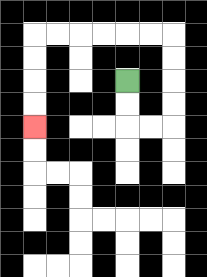{'start': '[5, 3]', 'end': '[1, 5]', 'path_directions': 'D,D,R,R,U,U,U,U,L,L,L,L,L,L,D,D,D,D', 'path_coordinates': '[[5, 3], [5, 4], [5, 5], [6, 5], [7, 5], [7, 4], [7, 3], [7, 2], [7, 1], [6, 1], [5, 1], [4, 1], [3, 1], [2, 1], [1, 1], [1, 2], [1, 3], [1, 4], [1, 5]]'}